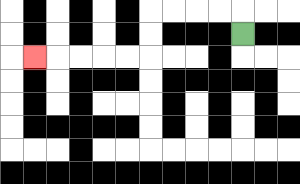{'start': '[10, 1]', 'end': '[1, 2]', 'path_directions': 'U,L,L,L,L,D,D,L,L,L,L,L', 'path_coordinates': '[[10, 1], [10, 0], [9, 0], [8, 0], [7, 0], [6, 0], [6, 1], [6, 2], [5, 2], [4, 2], [3, 2], [2, 2], [1, 2]]'}